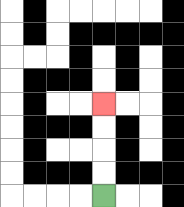{'start': '[4, 8]', 'end': '[4, 4]', 'path_directions': 'U,U,U,U', 'path_coordinates': '[[4, 8], [4, 7], [4, 6], [4, 5], [4, 4]]'}